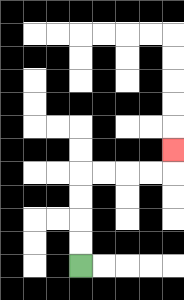{'start': '[3, 11]', 'end': '[7, 6]', 'path_directions': 'U,U,U,U,R,R,R,R,U', 'path_coordinates': '[[3, 11], [3, 10], [3, 9], [3, 8], [3, 7], [4, 7], [5, 7], [6, 7], [7, 7], [7, 6]]'}